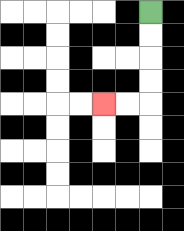{'start': '[6, 0]', 'end': '[4, 4]', 'path_directions': 'D,D,D,D,L,L', 'path_coordinates': '[[6, 0], [6, 1], [6, 2], [6, 3], [6, 4], [5, 4], [4, 4]]'}